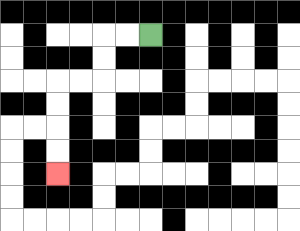{'start': '[6, 1]', 'end': '[2, 7]', 'path_directions': 'L,L,D,D,L,L,D,D,D,D', 'path_coordinates': '[[6, 1], [5, 1], [4, 1], [4, 2], [4, 3], [3, 3], [2, 3], [2, 4], [2, 5], [2, 6], [2, 7]]'}